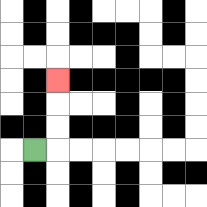{'start': '[1, 6]', 'end': '[2, 3]', 'path_directions': 'R,U,U,U', 'path_coordinates': '[[1, 6], [2, 6], [2, 5], [2, 4], [2, 3]]'}